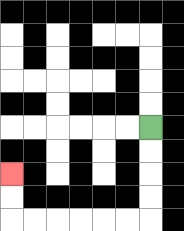{'start': '[6, 5]', 'end': '[0, 7]', 'path_directions': 'D,D,D,D,L,L,L,L,L,L,U,U', 'path_coordinates': '[[6, 5], [6, 6], [6, 7], [6, 8], [6, 9], [5, 9], [4, 9], [3, 9], [2, 9], [1, 9], [0, 9], [0, 8], [0, 7]]'}